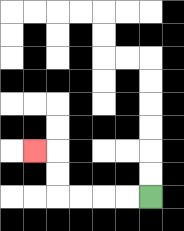{'start': '[6, 8]', 'end': '[1, 6]', 'path_directions': 'L,L,L,L,U,U,L', 'path_coordinates': '[[6, 8], [5, 8], [4, 8], [3, 8], [2, 8], [2, 7], [2, 6], [1, 6]]'}